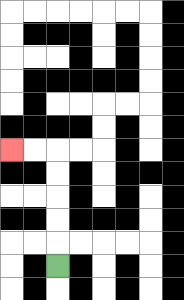{'start': '[2, 11]', 'end': '[0, 6]', 'path_directions': 'U,U,U,U,U,L,L', 'path_coordinates': '[[2, 11], [2, 10], [2, 9], [2, 8], [2, 7], [2, 6], [1, 6], [0, 6]]'}